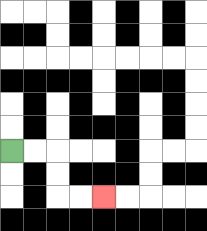{'start': '[0, 6]', 'end': '[4, 8]', 'path_directions': 'R,R,D,D,R,R', 'path_coordinates': '[[0, 6], [1, 6], [2, 6], [2, 7], [2, 8], [3, 8], [4, 8]]'}